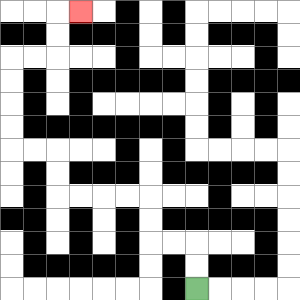{'start': '[8, 12]', 'end': '[3, 0]', 'path_directions': 'U,U,L,L,U,U,L,L,L,L,U,U,L,L,U,U,U,U,R,R,U,U,R', 'path_coordinates': '[[8, 12], [8, 11], [8, 10], [7, 10], [6, 10], [6, 9], [6, 8], [5, 8], [4, 8], [3, 8], [2, 8], [2, 7], [2, 6], [1, 6], [0, 6], [0, 5], [0, 4], [0, 3], [0, 2], [1, 2], [2, 2], [2, 1], [2, 0], [3, 0]]'}